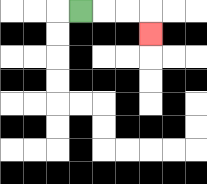{'start': '[3, 0]', 'end': '[6, 1]', 'path_directions': 'R,R,R,D', 'path_coordinates': '[[3, 0], [4, 0], [5, 0], [6, 0], [6, 1]]'}